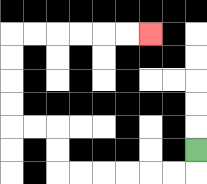{'start': '[8, 6]', 'end': '[6, 1]', 'path_directions': 'D,L,L,L,L,L,L,U,U,L,L,U,U,U,U,R,R,R,R,R,R', 'path_coordinates': '[[8, 6], [8, 7], [7, 7], [6, 7], [5, 7], [4, 7], [3, 7], [2, 7], [2, 6], [2, 5], [1, 5], [0, 5], [0, 4], [0, 3], [0, 2], [0, 1], [1, 1], [2, 1], [3, 1], [4, 1], [5, 1], [6, 1]]'}